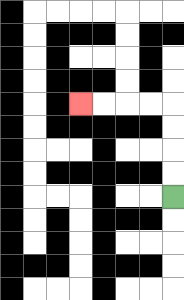{'start': '[7, 8]', 'end': '[3, 4]', 'path_directions': 'U,U,U,U,L,L,L,L', 'path_coordinates': '[[7, 8], [7, 7], [7, 6], [7, 5], [7, 4], [6, 4], [5, 4], [4, 4], [3, 4]]'}